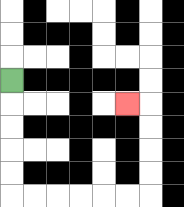{'start': '[0, 3]', 'end': '[5, 4]', 'path_directions': 'D,D,D,D,D,R,R,R,R,R,R,U,U,U,U,L', 'path_coordinates': '[[0, 3], [0, 4], [0, 5], [0, 6], [0, 7], [0, 8], [1, 8], [2, 8], [3, 8], [4, 8], [5, 8], [6, 8], [6, 7], [6, 6], [6, 5], [6, 4], [5, 4]]'}